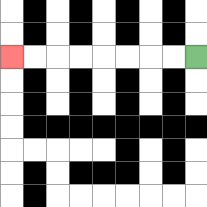{'start': '[8, 2]', 'end': '[0, 2]', 'path_directions': 'L,L,L,L,L,L,L,L', 'path_coordinates': '[[8, 2], [7, 2], [6, 2], [5, 2], [4, 2], [3, 2], [2, 2], [1, 2], [0, 2]]'}